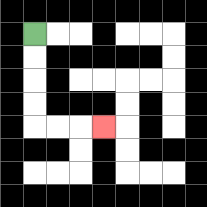{'start': '[1, 1]', 'end': '[4, 5]', 'path_directions': 'D,D,D,D,R,R,R', 'path_coordinates': '[[1, 1], [1, 2], [1, 3], [1, 4], [1, 5], [2, 5], [3, 5], [4, 5]]'}